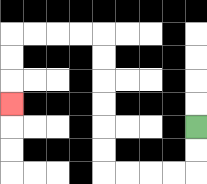{'start': '[8, 5]', 'end': '[0, 4]', 'path_directions': 'D,D,L,L,L,L,U,U,U,U,U,U,L,L,L,L,D,D,D', 'path_coordinates': '[[8, 5], [8, 6], [8, 7], [7, 7], [6, 7], [5, 7], [4, 7], [4, 6], [4, 5], [4, 4], [4, 3], [4, 2], [4, 1], [3, 1], [2, 1], [1, 1], [0, 1], [0, 2], [0, 3], [0, 4]]'}